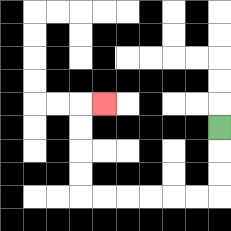{'start': '[9, 5]', 'end': '[4, 4]', 'path_directions': 'D,D,D,L,L,L,L,L,L,U,U,U,U,R', 'path_coordinates': '[[9, 5], [9, 6], [9, 7], [9, 8], [8, 8], [7, 8], [6, 8], [5, 8], [4, 8], [3, 8], [3, 7], [3, 6], [3, 5], [3, 4], [4, 4]]'}